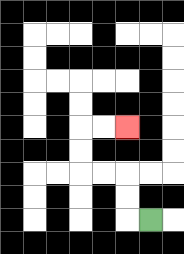{'start': '[6, 9]', 'end': '[5, 5]', 'path_directions': 'L,U,U,L,L,U,U,R,R', 'path_coordinates': '[[6, 9], [5, 9], [5, 8], [5, 7], [4, 7], [3, 7], [3, 6], [3, 5], [4, 5], [5, 5]]'}